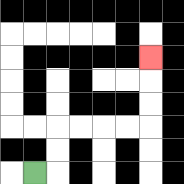{'start': '[1, 7]', 'end': '[6, 2]', 'path_directions': 'R,U,U,R,R,R,R,U,U,U', 'path_coordinates': '[[1, 7], [2, 7], [2, 6], [2, 5], [3, 5], [4, 5], [5, 5], [6, 5], [6, 4], [6, 3], [6, 2]]'}